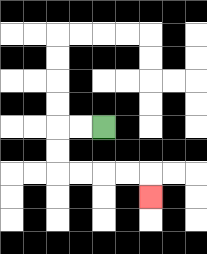{'start': '[4, 5]', 'end': '[6, 8]', 'path_directions': 'L,L,D,D,R,R,R,R,D', 'path_coordinates': '[[4, 5], [3, 5], [2, 5], [2, 6], [2, 7], [3, 7], [4, 7], [5, 7], [6, 7], [6, 8]]'}